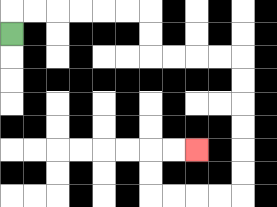{'start': '[0, 1]', 'end': '[8, 6]', 'path_directions': 'U,R,R,R,R,R,R,D,D,R,R,R,R,D,D,D,D,D,D,L,L,L,L,U,U,R,R', 'path_coordinates': '[[0, 1], [0, 0], [1, 0], [2, 0], [3, 0], [4, 0], [5, 0], [6, 0], [6, 1], [6, 2], [7, 2], [8, 2], [9, 2], [10, 2], [10, 3], [10, 4], [10, 5], [10, 6], [10, 7], [10, 8], [9, 8], [8, 8], [7, 8], [6, 8], [6, 7], [6, 6], [7, 6], [8, 6]]'}